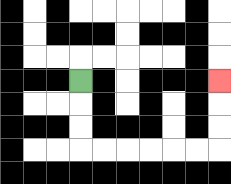{'start': '[3, 3]', 'end': '[9, 3]', 'path_directions': 'D,D,D,R,R,R,R,R,R,U,U,U', 'path_coordinates': '[[3, 3], [3, 4], [3, 5], [3, 6], [4, 6], [5, 6], [6, 6], [7, 6], [8, 6], [9, 6], [9, 5], [9, 4], [9, 3]]'}